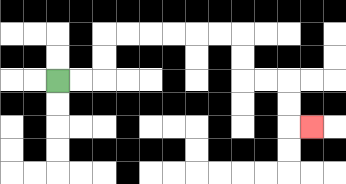{'start': '[2, 3]', 'end': '[13, 5]', 'path_directions': 'R,R,U,U,R,R,R,R,R,R,D,D,R,R,D,D,R', 'path_coordinates': '[[2, 3], [3, 3], [4, 3], [4, 2], [4, 1], [5, 1], [6, 1], [7, 1], [8, 1], [9, 1], [10, 1], [10, 2], [10, 3], [11, 3], [12, 3], [12, 4], [12, 5], [13, 5]]'}